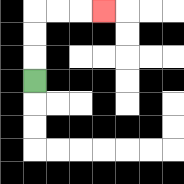{'start': '[1, 3]', 'end': '[4, 0]', 'path_directions': 'U,U,U,R,R,R', 'path_coordinates': '[[1, 3], [1, 2], [1, 1], [1, 0], [2, 0], [3, 0], [4, 0]]'}